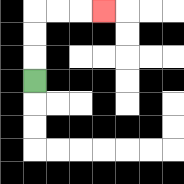{'start': '[1, 3]', 'end': '[4, 0]', 'path_directions': 'U,U,U,R,R,R', 'path_coordinates': '[[1, 3], [1, 2], [1, 1], [1, 0], [2, 0], [3, 0], [4, 0]]'}